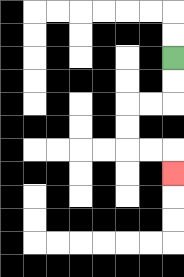{'start': '[7, 2]', 'end': '[7, 7]', 'path_directions': 'D,D,L,L,D,D,R,R,D', 'path_coordinates': '[[7, 2], [7, 3], [7, 4], [6, 4], [5, 4], [5, 5], [5, 6], [6, 6], [7, 6], [7, 7]]'}